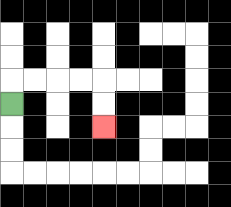{'start': '[0, 4]', 'end': '[4, 5]', 'path_directions': 'U,R,R,R,R,D,D', 'path_coordinates': '[[0, 4], [0, 3], [1, 3], [2, 3], [3, 3], [4, 3], [4, 4], [4, 5]]'}